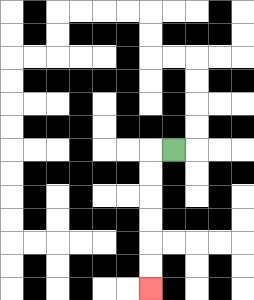{'start': '[7, 6]', 'end': '[6, 12]', 'path_directions': 'L,D,D,D,D,D,D', 'path_coordinates': '[[7, 6], [6, 6], [6, 7], [6, 8], [6, 9], [6, 10], [6, 11], [6, 12]]'}